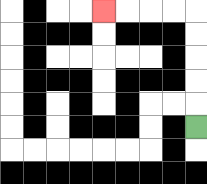{'start': '[8, 5]', 'end': '[4, 0]', 'path_directions': 'U,U,U,U,U,L,L,L,L', 'path_coordinates': '[[8, 5], [8, 4], [8, 3], [8, 2], [8, 1], [8, 0], [7, 0], [6, 0], [5, 0], [4, 0]]'}